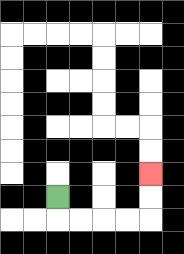{'start': '[2, 8]', 'end': '[6, 7]', 'path_directions': 'D,R,R,R,R,U,U', 'path_coordinates': '[[2, 8], [2, 9], [3, 9], [4, 9], [5, 9], [6, 9], [6, 8], [6, 7]]'}